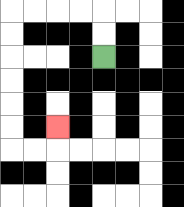{'start': '[4, 2]', 'end': '[2, 5]', 'path_directions': 'U,U,L,L,L,L,D,D,D,D,D,D,R,R,U', 'path_coordinates': '[[4, 2], [4, 1], [4, 0], [3, 0], [2, 0], [1, 0], [0, 0], [0, 1], [0, 2], [0, 3], [0, 4], [0, 5], [0, 6], [1, 6], [2, 6], [2, 5]]'}